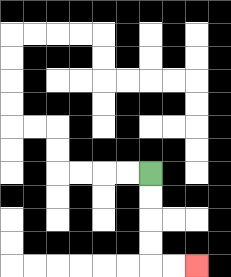{'start': '[6, 7]', 'end': '[8, 11]', 'path_directions': 'D,D,D,D,R,R', 'path_coordinates': '[[6, 7], [6, 8], [6, 9], [6, 10], [6, 11], [7, 11], [8, 11]]'}